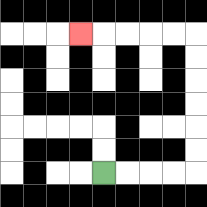{'start': '[4, 7]', 'end': '[3, 1]', 'path_directions': 'R,R,R,R,U,U,U,U,U,U,L,L,L,L,L', 'path_coordinates': '[[4, 7], [5, 7], [6, 7], [7, 7], [8, 7], [8, 6], [8, 5], [8, 4], [8, 3], [8, 2], [8, 1], [7, 1], [6, 1], [5, 1], [4, 1], [3, 1]]'}